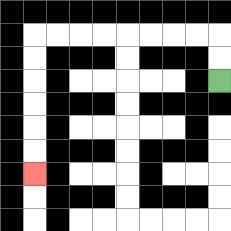{'start': '[9, 3]', 'end': '[1, 7]', 'path_directions': 'U,U,L,L,L,L,L,L,L,L,D,D,D,D,D,D', 'path_coordinates': '[[9, 3], [9, 2], [9, 1], [8, 1], [7, 1], [6, 1], [5, 1], [4, 1], [3, 1], [2, 1], [1, 1], [1, 2], [1, 3], [1, 4], [1, 5], [1, 6], [1, 7]]'}